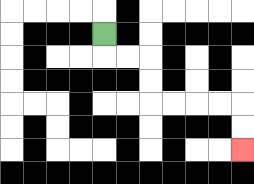{'start': '[4, 1]', 'end': '[10, 6]', 'path_directions': 'D,R,R,D,D,R,R,R,R,D,D', 'path_coordinates': '[[4, 1], [4, 2], [5, 2], [6, 2], [6, 3], [6, 4], [7, 4], [8, 4], [9, 4], [10, 4], [10, 5], [10, 6]]'}